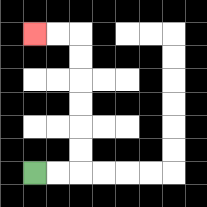{'start': '[1, 7]', 'end': '[1, 1]', 'path_directions': 'R,R,U,U,U,U,U,U,L,L', 'path_coordinates': '[[1, 7], [2, 7], [3, 7], [3, 6], [3, 5], [3, 4], [3, 3], [3, 2], [3, 1], [2, 1], [1, 1]]'}